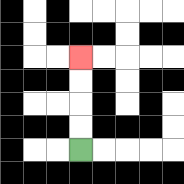{'start': '[3, 6]', 'end': '[3, 2]', 'path_directions': 'U,U,U,U', 'path_coordinates': '[[3, 6], [3, 5], [3, 4], [3, 3], [3, 2]]'}